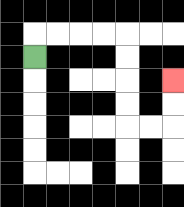{'start': '[1, 2]', 'end': '[7, 3]', 'path_directions': 'U,R,R,R,R,D,D,D,D,R,R,U,U', 'path_coordinates': '[[1, 2], [1, 1], [2, 1], [3, 1], [4, 1], [5, 1], [5, 2], [5, 3], [5, 4], [5, 5], [6, 5], [7, 5], [7, 4], [7, 3]]'}